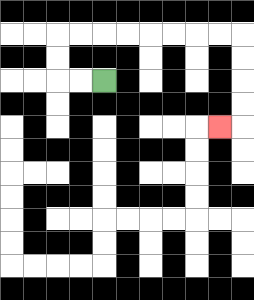{'start': '[4, 3]', 'end': '[9, 5]', 'path_directions': 'L,L,U,U,R,R,R,R,R,R,R,R,D,D,D,D,L', 'path_coordinates': '[[4, 3], [3, 3], [2, 3], [2, 2], [2, 1], [3, 1], [4, 1], [5, 1], [6, 1], [7, 1], [8, 1], [9, 1], [10, 1], [10, 2], [10, 3], [10, 4], [10, 5], [9, 5]]'}